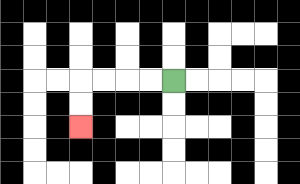{'start': '[7, 3]', 'end': '[3, 5]', 'path_directions': 'L,L,L,L,D,D', 'path_coordinates': '[[7, 3], [6, 3], [5, 3], [4, 3], [3, 3], [3, 4], [3, 5]]'}